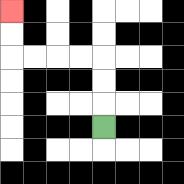{'start': '[4, 5]', 'end': '[0, 0]', 'path_directions': 'U,U,U,L,L,L,L,U,U', 'path_coordinates': '[[4, 5], [4, 4], [4, 3], [4, 2], [3, 2], [2, 2], [1, 2], [0, 2], [0, 1], [0, 0]]'}